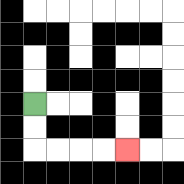{'start': '[1, 4]', 'end': '[5, 6]', 'path_directions': 'D,D,R,R,R,R', 'path_coordinates': '[[1, 4], [1, 5], [1, 6], [2, 6], [3, 6], [4, 6], [5, 6]]'}